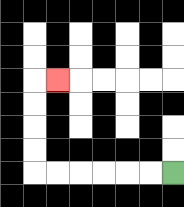{'start': '[7, 7]', 'end': '[2, 3]', 'path_directions': 'L,L,L,L,L,L,U,U,U,U,R', 'path_coordinates': '[[7, 7], [6, 7], [5, 7], [4, 7], [3, 7], [2, 7], [1, 7], [1, 6], [1, 5], [1, 4], [1, 3], [2, 3]]'}